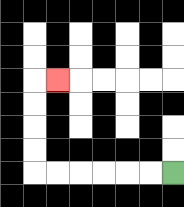{'start': '[7, 7]', 'end': '[2, 3]', 'path_directions': 'L,L,L,L,L,L,U,U,U,U,R', 'path_coordinates': '[[7, 7], [6, 7], [5, 7], [4, 7], [3, 7], [2, 7], [1, 7], [1, 6], [1, 5], [1, 4], [1, 3], [2, 3]]'}